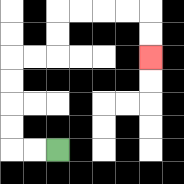{'start': '[2, 6]', 'end': '[6, 2]', 'path_directions': 'L,L,U,U,U,U,R,R,U,U,R,R,R,R,D,D', 'path_coordinates': '[[2, 6], [1, 6], [0, 6], [0, 5], [0, 4], [0, 3], [0, 2], [1, 2], [2, 2], [2, 1], [2, 0], [3, 0], [4, 0], [5, 0], [6, 0], [6, 1], [6, 2]]'}